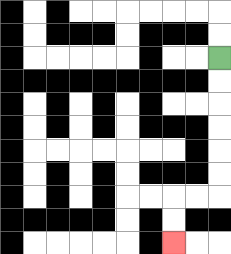{'start': '[9, 2]', 'end': '[7, 10]', 'path_directions': 'D,D,D,D,D,D,L,L,D,D', 'path_coordinates': '[[9, 2], [9, 3], [9, 4], [9, 5], [9, 6], [9, 7], [9, 8], [8, 8], [7, 8], [7, 9], [7, 10]]'}